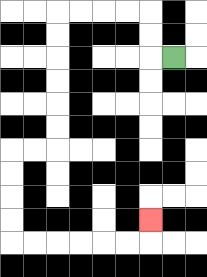{'start': '[7, 2]', 'end': '[6, 9]', 'path_directions': 'L,U,U,L,L,L,L,D,D,D,D,D,D,L,L,D,D,D,D,R,R,R,R,R,R,U', 'path_coordinates': '[[7, 2], [6, 2], [6, 1], [6, 0], [5, 0], [4, 0], [3, 0], [2, 0], [2, 1], [2, 2], [2, 3], [2, 4], [2, 5], [2, 6], [1, 6], [0, 6], [0, 7], [0, 8], [0, 9], [0, 10], [1, 10], [2, 10], [3, 10], [4, 10], [5, 10], [6, 10], [6, 9]]'}